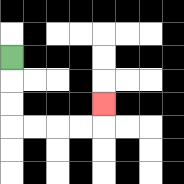{'start': '[0, 2]', 'end': '[4, 4]', 'path_directions': 'D,D,D,R,R,R,R,U', 'path_coordinates': '[[0, 2], [0, 3], [0, 4], [0, 5], [1, 5], [2, 5], [3, 5], [4, 5], [4, 4]]'}